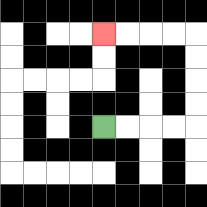{'start': '[4, 5]', 'end': '[4, 1]', 'path_directions': 'R,R,R,R,U,U,U,U,L,L,L,L', 'path_coordinates': '[[4, 5], [5, 5], [6, 5], [7, 5], [8, 5], [8, 4], [8, 3], [8, 2], [8, 1], [7, 1], [6, 1], [5, 1], [4, 1]]'}